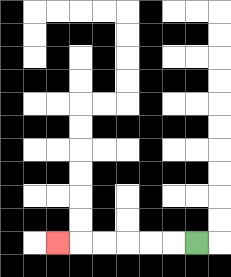{'start': '[8, 10]', 'end': '[2, 10]', 'path_directions': 'L,L,L,L,L,L', 'path_coordinates': '[[8, 10], [7, 10], [6, 10], [5, 10], [4, 10], [3, 10], [2, 10]]'}